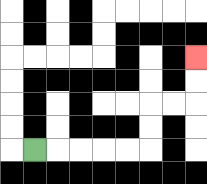{'start': '[1, 6]', 'end': '[8, 2]', 'path_directions': 'R,R,R,R,R,U,U,R,R,U,U', 'path_coordinates': '[[1, 6], [2, 6], [3, 6], [4, 6], [5, 6], [6, 6], [6, 5], [6, 4], [7, 4], [8, 4], [8, 3], [8, 2]]'}